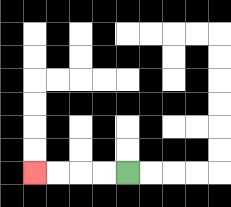{'start': '[5, 7]', 'end': '[1, 7]', 'path_directions': 'L,L,L,L', 'path_coordinates': '[[5, 7], [4, 7], [3, 7], [2, 7], [1, 7]]'}